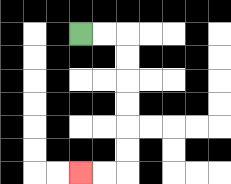{'start': '[3, 1]', 'end': '[3, 7]', 'path_directions': 'R,R,D,D,D,D,D,D,L,L', 'path_coordinates': '[[3, 1], [4, 1], [5, 1], [5, 2], [5, 3], [5, 4], [5, 5], [5, 6], [5, 7], [4, 7], [3, 7]]'}